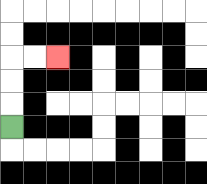{'start': '[0, 5]', 'end': '[2, 2]', 'path_directions': 'U,U,U,R,R', 'path_coordinates': '[[0, 5], [0, 4], [0, 3], [0, 2], [1, 2], [2, 2]]'}